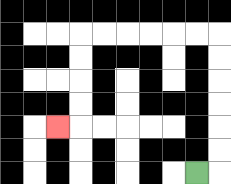{'start': '[8, 7]', 'end': '[2, 5]', 'path_directions': 'R,U,U,U,U,U,U,L,L,L,L,L,L,D,D,D,D,L', 'path_coordinates': '[[8, 7], [9, 7], [9, 6], [9, 5], [9, 4], [9, 3], [9, 2], [9, 1], [8, 1], [7, 1], [6, 1], [5, 1], [4, 1], [3, 1], [3, 2], [3, 3], [3, 4], [3, 5], [2, 5]]'}